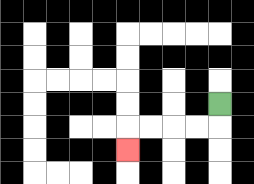{'start': '[9, 4]', 'end': '[5, 6]', 'path_directions': 'D,L,L,L,L,D', 'path_coordinates': '[[9, 4], [9, 5], [8, 5], [7, 5], [6, 5], [5, 5], [5, 6]]'}